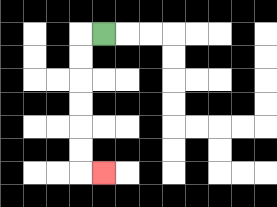{'start': '[4, 1]', 'end': '[4, 7]', 'path_directions': 'L,D,D,D,D,D,D,R', 'path_coordinates': '[[4, 1], [3, 1], [3, 2], [3, 3], [3, 4], [3, 5], [3, 6], [3, 7], [4, 7]]'}